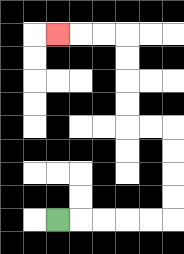{'start': '[2, 9]', 'end': '[2, 1]', 'path_directions': 'R,R,R,R,R,U,U,U,U,L,L,U,U,U,U,L,L,L', 'path_coordinates': '[[2, 9], [3, 9], [4, 9], [5, 9], [6, 9], [7, 9], [7, 8], [7, 7], [7, 6], [7, 5], [6, 5], [5, 5], [5, 4], [5, 3], [5, 2], [5, 1], [4, 1], [3, 1], [2, 1]]'}